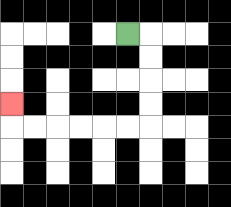{'start': '[5, 1]', 'end': '[0, 4]', 'path_directions': 'R,D,D,D,D,L,L,L,L,L,L,U', 'path_coordinates': '[[5, 1], [6, 1], [6, 2], [6, 3], [6, 4], [6, 5], [5, 5], [4, 5], [3, 5], [2, 5], [1, 5], [0, 5], [0, 4]]'}